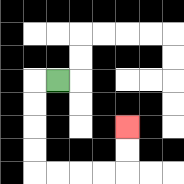{'start': '[2, 3]', 'end': '[5, 5]', 'path_directions': 'L,D,D,D,D,R,R,R,R,U,U', 'path_coordinates': '[[2, 3], [1, 3], [1, 4], [1, 5], [1, 6], [1, 7], [2, 7], [3, 7], [4, 7], [5, 7], [5, 6], [5, 5]]'}